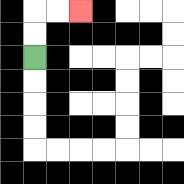{'start': '[1, 2]', 'end': '[3, 0]', 'path_directions': 'U,U,R,R', 'path_coordinates': '[[1, 2], [1, 1], [1, 0], [2, 0], [3, 0]]'}